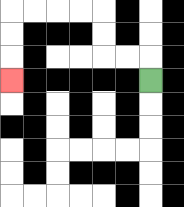{'start': '[6, 3]', 'end': '[0, 3]', 'path_directions': 'U,L,L,U,U,L,L,L,L,D,D,D', 'path_coordinates': '[[6, 3], [6, 2], [5, 2], [4, 2], [4, 1], [4, 0], [3, 0], [2, 0], [1, 0], [0, 0], [0, 1], [0, 2], [0, 3]]'}